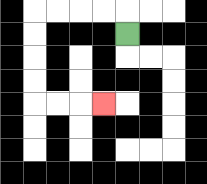{'start': '[5, 1]', 'end': '[4, 4]', 'path_directions': 'U,L,L,L,L,D,D,D,D,R,R,R', 'path_coordinates': '[[5, 1], [5, 0], [4, 0], [3, 0], [2, 0], [1, 0], [1, 1], [1, 2], [1, 3], [1, 4], [2, 4], [3, 4], [4, 4]]'}